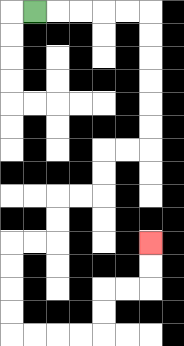{'start': '[1, 0]', 'end': '[6, 10]', 'path_directions': 'R,R,R,R,R,D,D,D,D,D,D,L,L,D,D,L,L,D,D,L,L,D,D,D,D,R,R,R,R,U,U,R,R,U,U', 'path_coordinates': '[[1, 0], [2, 0], [3, 0], [4, 0], [5, 0], [6, 0], [6, 1], [6, 2], [6, 3], [6, 4], [6, 5], [6, 6], [5, 6], [4, 6], [4, 7], [4, 8], [3, 8], [2, 8], [2, 9], [2, 10], [1, 10], [0, 10], [0, 11], [0, 12], [0, 13], [0, 14], [1, 14], [2, 14], [3, 14], [4, 14], [4, 13], [4, 12], [5, 12], [6, 12], [6, 11], [6, 10]]'}